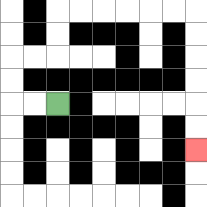{'start': '[2, 4]', 'end': '[8, 6]', 'path_directions': 'L,L,U,U,R,R,U,U,R,R,R,R,R,R,D,D,D,D,D,D', 'path_coordinates': '[[2, 4], [1, 4], [0, 4], [0, 3], [0, 2], [1, 2], [2, 2], [2, 1], [2, 0], [3, 0], [4, 0], [5, 0], [6, 0], [7, 0], [8, 0], [8, 1], [8, 2], [8, 3], [8, 4], [8, 5], [8, 6]]'}